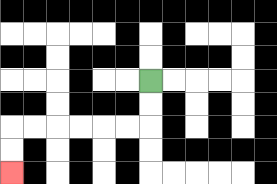{'start': '[6, 3]', 'end': '[0, 7]', 'path_directions': 'D,D,L,L,L,L,L,L,D,D', 'path_coordinates': '[[6, 3], [6, 4], [6, 5], [5, 5], [4, 5], [3, 5], [2, 5], [1, 5], [0, 5], [0, 6], [0, 7]]'}